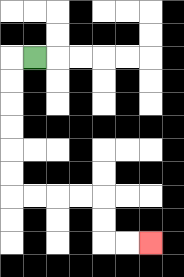{'start': '[1, 2]', 'end': '[6, 10]', 'path_directions': 'L,D,D,D,D,D,D,R,R,R,R,D,D,R,R', 'path_coordinates': '[[1, 2], [0, 2], [0, 3], [0, 4], [0, 5], [0, 6], [0, 7], [0, 8], [1, 8], [2, 8], [3, 8], [4, 8], [4, 9], [4, 10], [5, 10], [6, 10]]'}